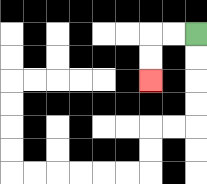{'start': '[8, 1]', 'end': '[6, 3]', 'path_directions': 'L,L,D,D', 'path_coordinates': '[[8, 1], [7, 1], [6, 1], [6, 2], [6, 3]]'}